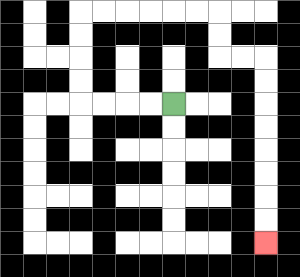{'start': '[7, 4]', 'end': '[11, 10]', 'path_directions': 'L,L,L,L,U,U,U,U,R,R,R,R,R,R,D,D,R,R,D,D,D,D,D,D,D,D', 'path_coordinates': '[[7, 4], [6, 4], [5, 4], [4, 4], [3, 4], [3, 3], [3, 2], [3, 1], [3, 0], [4, 0], [5, 0], [6, 0], [7, 0], [8, 0], [9, 0], [9, 1], [9, 2], [10, 2], [11, 2], [11, 3], [11, 4], [11, 5], [11, 6], [11, 7], [11, 8], [11, 9], [11, 10]]'}